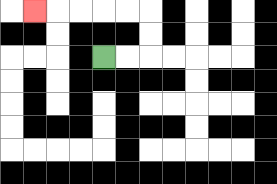{'start': '[4, 2]', 'end': '[1, 0]', 'path_directions': 'R,R,U,U,L,L,L,L,L', 'path_coordinates': '[[4, 2], [5, 2], [6, 2], [6, 1], [6, 0], [5, 0], [4, 0], [3, 0], [2, 0], [1, 0]]'}